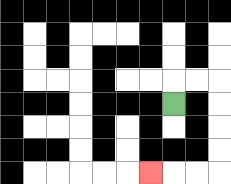{'start': '[7, 4]', 'end': '[6, 7]', 'path_directions': 'U,R,R,D,D,D,D,L,L,L', 'path_coordinates': '[[7, 4], [7, 3], [8, 3], [9, 3], [9, 4], [9, 5], [9, 6], [9, 7], [8, 7], [7, 7], [6, 7]]'}